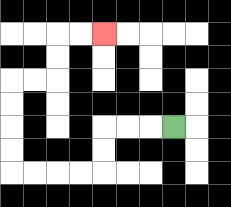{'start': '[7, 5]', 'end': '[4, 1]', 'path_directions': 'L,L,L,D,D,L,L,L,L,U,U,U,U,R,R,U,U,R,R', 'path_coordinates': '[[7, 5], [6, 5], [5, 5], [4, 5], [4, 6], [4, 7], [3, 7], [2, 7], [1, 7], [0, 7], [0, 6], [0, 5], [0, 4], [0, 3], [1, 3], [2, 3], [2, 2], [2, 1], [3, 1], [4, 1]]'}